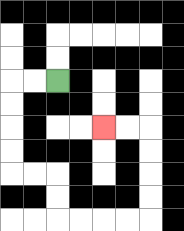{'start': '[2, 3]', 'end': '[4, 5]', 'path_directions': 'L,L,D,D,D,D,R,R,D,D,R,R,R,R,U,U,U,U,L,L', 'path_coordinates': '[[2, 3], [1, 3], [0, 3], [0, 4], [0, 5], [0, 6], [0, 7], [1, 7], [2, 7], [2, 8], [2, 9], [3, 9], [4, 9], [5, 9], [6, 9], [6, 8], [6, 7], [6, 6], [6, 5], [5, 5], [4, 5]]'}